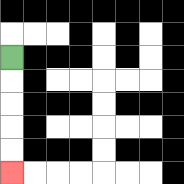{'start': '[0, 2]', 'end': '[0, 7]', 'path_directions': 'D,D,D,D,D', 'path_coordinates': '[[0, 2], [0, 3], [0, 4], [0, 5], [0, 6], [0, 7]]'}